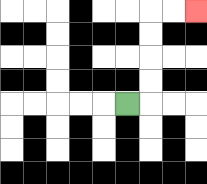{'start': '[5, 4]', 'end': '[8, 0]', 'path_directions': 'R,U,U,U,U,R,R', 'path_coordinates': '[[5, 4], [6, 4], [6, 3], [6, 2], [6, 1], [6, 0], [7, 0], [8, 0]]'}